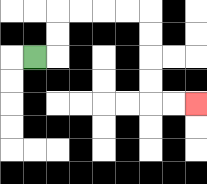{'start': '[1, 2]', 'end': '[8, 4]', 'path_directions': 'R,U,U,R,R,R,R,D,D,D,D,R,R', 'path_coordinates': '[[1, 2], [2, 2], [2, 1], [2, 0], [3, 0], [4, 0], [5, 0], [6, 0], [6, 1], [6, 2], [6, 3], [6, 4], [7, 4], [8, 4]]'}